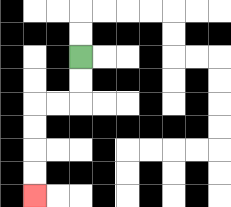{'start': '[3, 2]', 'end': '[1, 8]', 'path_directions': 'D,D,L,L,D,D,D,D', 'path_coordinates': '[[3, 2], [3, 3], [3, 4], [2, 4], [1, 4], [1, 5], [1, 6], [1, 7], [1, 8]]'}